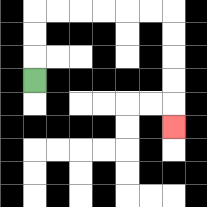{'start': '[1, 3]', 'end': '[7, 5]', 'path_directions': 'U,U,U,R,R,R,R,R,R,D,D,D,D,D', 'path_coordinates': '[[1, 3], [1, 2], [1, 1], [1, 0], [2, 0], [3, 0], [4, 0], [5, 0], [6, 0], [7, 0], [7, 1], [7, 2], [7, 3], [7, 4], [7, 5]]'}